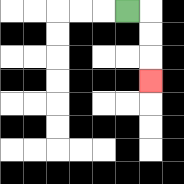{'start': '[5, 0]', 'end': '[6, 3]', 'path_directions': 'R,D,D,D', 'path_coordinates': '[[5, 0], [6, 0], [6, 1], [6, 2], [6, 3]]'}